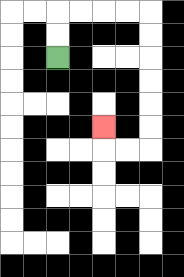{'start': '[2, 2]', 'end': '[4, 5]', 'path_directions': 'U,U,R,R,R,R,D,D,D,D,D,D,L,L,U', 'path_coordinates': '[[2, 2], [2, 1], [2, 0], [3, 0], [4, 0], [5, 0], [6, 0], [6, 1], [6, 2], [6, 3], [6, 4], [6, 5], [6, 6], [5, 6], [4, 6], [4, 5]]'}